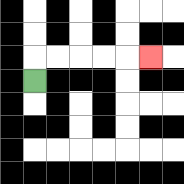{'start': '[1, 3]', 'end': '[6, 2]', 'path_directions': 'U,R,R,R,R,R', 'path_coordinates': '[[1, 3], [1, 2], [2, 2], [3, 2], [4, 2], [5, 2], [6, 2]]'}